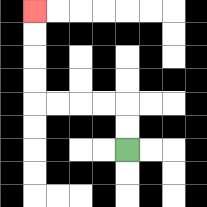{'start': '[5, 6]', 'end': '[1, 0]', 'path_directions': 'U,U,L,L,L,L,U,U,U,U', 'path_coordinates': '[[5, 6], [5, 5], [5, 4], [4, 4], [3, 4], [2, 4], [1, 4], [1, 3], [1, 2], [1, 1], [1, 0]]'}